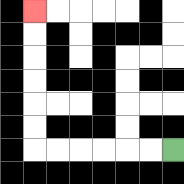{'start': '[7, 6]', 'end': '[1, 0]', 'path_directions': 'L,L,L,L,L,L,U,U,U,U,U,U', 'path_coordinates': '[[7, 6], [6, 6], [5, 6], [4, 6], [3, 6], [2, 6], [1, 6], [1, 5], [1, 4], [1, 3], [1, 2], [1, 1], [1, 0]]'}